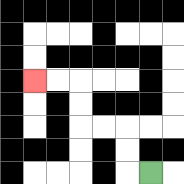{'start': '[6, 7]', 'end': '[1, 3]', 'path_directions': 'L,U,U,L,L,U,U,L,L', 'path_coordinates': '[[6, 7], [5, 7], [5, 6], [5, 5], [4, 5], [3, 5], [3, 4], [3, 3], [2, 3], [1, 3]]'}